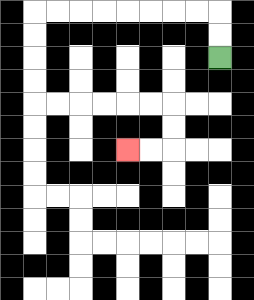{'start': '[9, 2]', 'end': '[5, 6]', 'path_directions': 'U,U,L,L,L,L,L,L,L,L,D,D,D,D,R,R,R,R,R,R,D,D,L,L', 'path_coordinates': '[[9, 2], [9, 1], [9, 0], [8, 0], [7, 0], [6, 0], [5, 0], [4, 0], [3, 0], [2, 0], [1, 0], [1, 1], [1, 2], [1, 3], [1, 4], [2, 4], [3, 4], [4, 4], [5, 4], [6, 4], [7, 4], [7, 5], [7, 6], [6, 6], [5, 6]]'}